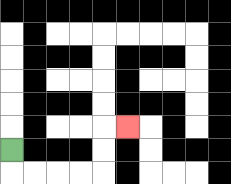{'start': '[0, 6]', 'end': '[5, 5]', 'path_directions': 'D,R,R,R,R,U,U,R', 'path_coordinates': '[[0, 6], [0, 7], [1, 7], [2, 7], [3, 7], [4, 7], [4, 6], [4, 5], [5, 5]]'}